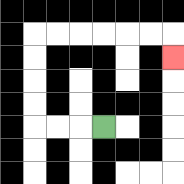{'start': '[4, 5]', 'end': '[7, 2]', 'path_directions': 'L,L,L,U,U,U,U,R,R,R,R,R,R,D', 'path_coordinates': '[[4, 5], [3, 5], [2, 5], [1, 5], [1, 4], [1, 3], [1, 2], [1, 1], [2, 1], [3, 1], [4, 1], [5, 1], [6, 1], [7, 1], [7, 2]]'}